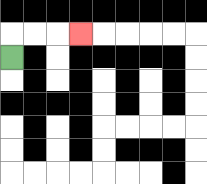{'start': '[0, 2]', 'end': '[3, 1]', 'path_directions': 'U,R,R,R', 'path_coordinates': '[[0, 2], [0, 1], [1, 1], [2, 1], [3, 1]]'}